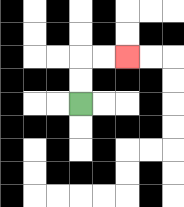{'start': '[3, 4]', 'end': '[5, 2]', 'path_directions': 'U,U,R,R', 'path_coordinates': '[[3, 4], [3, 3], [3, 2], [4, 2], [5, 2]]'}